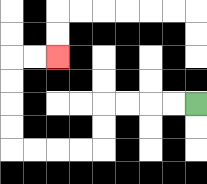{'start': '[8, 4]', 'end': '[2, 2]', 'path_directions': 'L,L,L,L,D,D,L,L,L,L,U,U,U,U,R,R', 'path_coordinates': '[[8, 4], [7, 4], [6, 4], [5, 4], [4, 4], [4, 5], [4, 6], [3, 6], [2, 6], [1, 6], [0, 6], [0, 5], [0, 4], [0, 3], [0, 2], [1, 2], [2, 2]]'}